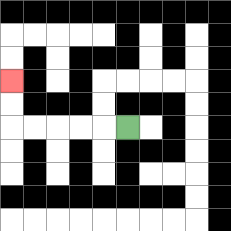{'start': '[5, 5]', 'end': '[0, 3]', 'path_directions': 'L,L,L,L,L,U,U', 'path_coordinates': '[[5, 5], [4, 5], [3, 5], [2, 5], [1, 5], [0, 5], [0, 4], [0, 3]]'}